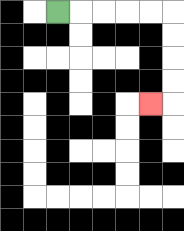{'start': '[2, 0]', 'end': '[6, 4]', 'path_directions': 'R,R,R,R,R,D,D,D,D,L', 'path_coordinates': '[[2, 0], [3, 0], [4, 0], [5, 0], [6, 0], [7, 0], [7, 1], [7, 2], [7, 3], [7, 4], [6, 4]]'}